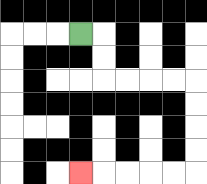{'start': '[3, 1]', 'end': '[3, 7]', 'path_directions': 'R,D,D,R,R,R,R,D,D,D,D,L,L,L,L,L', 'path_coordinates': '[[3, 1], [4, 1], [4, 2], [4, 3], [5, 3], [6, 3], [7, 3], [8, 3], [8, 4], [8, 5], [8, 6], [8, 7], [7, 7], [6, 7], [5, 7], [4, 7], [3, 7]]'}